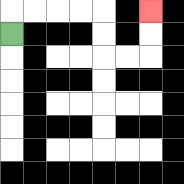{'start': '[0, 1]', 'end': '[6, 0]', 'path_directions': 'U,R,R,R,R,D,D,R,R,U,U', 'path_coordinates': '[[0, 1], [0, 0], [1, 0], [2, 0], [3, 0], [4, 0], [4, 1], [4, 2], [5, 2], [6, 2], [6, 1], [6, 0]]'}